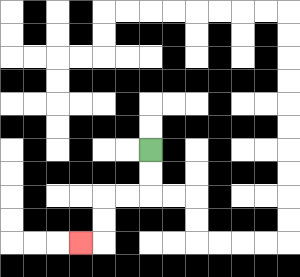{'start': '[6, 6]', 'end': '[3, 10]', 'path_directions': 'D,D,L,L,D,D,L', 'path_coordinates': '[[6, 6], [6, 7], [6, 8], [5, 8], [4, 8], [4, 9], [4, 10], [3, 10]]'}